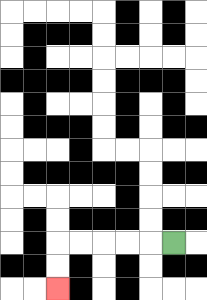{'start': '[7, 10]', 'end': '[2, 12]', 'path_directions': 'L,L,L,L,L,D,D', 'path_coordinates': '[[7, 10], [6, 10], [5, 10], [4, 10], [3, 10], [2, 10], [2, 11], [2, 12]]'}